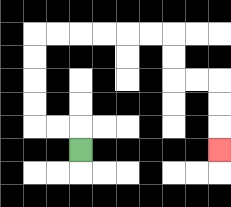{'start': '[3, 6]', 'end': '[9, 6]', 'path_directions': 'U,L,L,U,U,U,U,R,R,R,R,R,R,D,D,R,R,D,D,D', 'path_coordinates': '[[3, 6], [3, 5], [2, 5], [1, 5], [1, 4], [1, 3], [1, 2], [1, 1], [2, 1], [3, 1], [4, 1], [5, 1], [6, 1], [7, 1], [7, 2], [7, 3], [8, 3], [9, 3], [9, 4], [9, 5], [9, 6]]'}